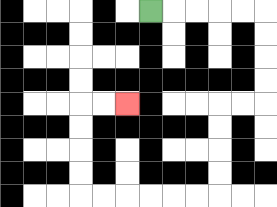{'start': '[6, 0]', 'end': '[5, 4]', 'path_directions': 'R,R,R,R,R,D,D,D,D,L,L,D,D,D,D,L,L,L,L,L,L,U,U,U,U,R,R', 'path_coordinates': '[[6, 0], [7, 0], [8, 0], [9, 0], [10, 0], [11, 0], [11, 1], [11, 2], [11, 3], [11, 4], [10, 4], [9, 4], [9, 5], [9, 6], [9, 7], [9, 8], [8, 8], [7, 8], [6, 8], [5, 8], [4, 8], [3, 8], [3, 7], [3, 6], [3, 5], [3, 4], [4, 4], [5, 4]]'}